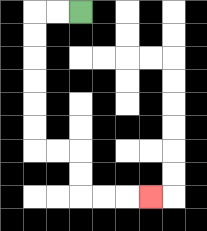{'start': '[3, 0]', 'end': '[6, 8]', 'path_directions': 'L,L,D,D,D,D,D,D,R,R,D,D,R,R,R', 'path_coordinates': '[[3, 0], [2, 0], [1, 0], [1, 1], [1, 2], [1, 3], [1, 4], [1, 5], [1, 6], [2, 6], [3, 6], [3, 7], [3, 8], [4, 8], [5, 8], [6, 8]]'}